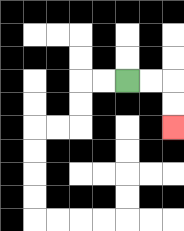{'start': '[5, 3]', 'end': '[7, 5]', 'path_directions': 'R,R,D,D', 'path_coordinates': '[[5, 3], [6, 3], [7, 3], [7, 4], [7, 5]]'}